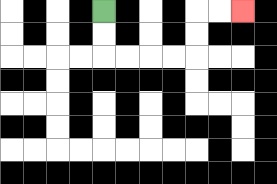{'start': '[4, 0]', 'end': '[10, 0]', 'path_directions': 'D,D,R,R,R,R,U,U,R,R', 'path_coordinates': '[[4, 0], [4, 1], [4, 2], [5, 2], [6, 2], [7, 2], [8, 2], [8, 1], [8, 0], [9, 0], [10, 0]]'}